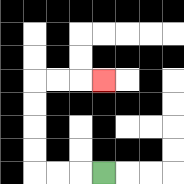{'start': '[4, 7]', 'end': '[4, 3]', 'path_directions': 'L,L,L,U,U,U,U,R,R,R', 'path_coordinates': '[[4, 7], [3, 7], [2, 7], [1, 7], [1, 6], [1, 5], [1, 4], [1, 3], [2, 3], [3, 3], [4, 3]]'}